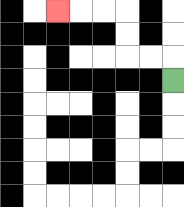{'start': '[7, 3]', 'end': '[2, 0]', 'path_directions': 'U,L,L,U,U,L,L,L', 'path_coordinates': '[[7, 3], [7, 2], [6, 2], [5, 2], [5, 1], [5, 0], [4, 0], [3, 0], [2, 0]]'}